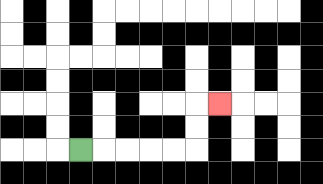{'start': '[3, 6]', 'end': '[9, 4]', 'path_directions': 'R,R,R,R,R,U,U,R', 'path_coordinates': '[[3, 6], [4, 6], [5, 6], [6, 6], [7, 6], [8, 6], [8, 5], [8, 4], [9, 4]]'}